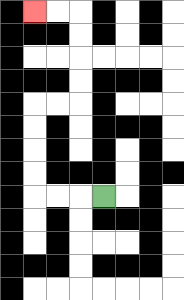{'start': '[4, 8]', 'end': '[1, 0]', 'path_directions': 'L,L,L,U,U,U,U,R,R,U,U,U,U,L,L', 'path_coordinates': '[[4, 8], [3, 8], [2, 8], [1, 8], [1, 7], [1, 6], [1, 5], [1, 4], [2, 4], [3, 4], [3, 3], [3, 2], [3, 1], [3, 0], [2, 0], [1, 0]]'}